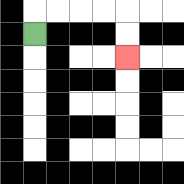{'start': '[1, 1]', 'end': '[5, 2]', 'path_directions': 'U,R,R,R,R,D,D', 'path_coordinates': '[[1, 1], [1, 0], [2, 0], [3, 0], [4, 0], [5, 0], [5, 1], [5, 2]]'}